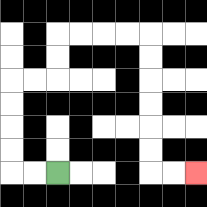{'start': '[2, 7]', 'end': '[8, 7]', 'path_directions': 'L,L,U,U,U,U,R,R,U,U,R,R,R,R,D,D,D,D,D,D,R,R', 'path_coordinates': '[[2, 7], [1, 7], [0, 7], [0, 6], [0, 5], [0, 4], [0, 3], [1, 3], [2, 3], [2, 2], [2, 1], [3, 1], [4, 1], [5, 1], [6, 1], [6, 2], [6, 3], [6, 4], [6, 5], [6, 6], [6, 7], [7, 7], [8, 7]]'}